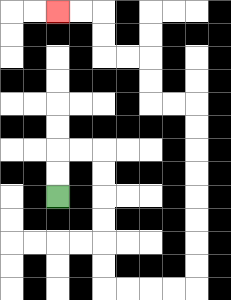{'start': '[2, 8]', 'end': '[2, 0]', 'path_directions': 'U,U,R,R,D,D,D,D,D,D,R,R,R,R,U,U,U,U,U,U,U,U,L,L,U,U,L,L,U,U,L,L', 'path_coordinates': '[[2, 8], [2, 7], [2, 6], [3, 6], [4, 6], [4, 7], [4, 8], [4, 9], [4, 10], [4, 11], [4, 12], [5, 12], [6, 12], [7, 12], [8, 12], [8, 11], [8, 10], [8, 9], [8, 8], [8, 7], [8, 6], [8, 5], [8, 4], [7, 4], [6, 4], [6, 3], [6, 2], [5, 2], [4, 2], [4, 1], [4, 0], [3, 0], [2, 0]]'}